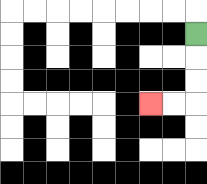{'start': '[8, 1]', 'end': '[6, 4]', 'path_directions': 'D,D,D,L,L', 'path_coordinates': '[[8, 1], [8, 2], [8, 3], [8, 4], [7, 4], [6, 4]]'}